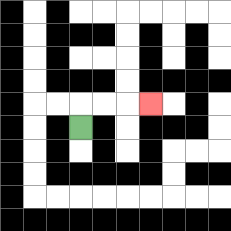{'start': '[3, 5]', 'end': '[6, 4]', 'path_directions': 'U,R,R,R', 'path_coordinates': '[[3, 5], [3, 4], [4, 4], [5, 4], [6, 4]]'}